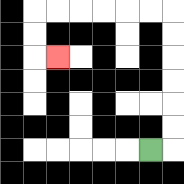{'start': '[6, 6]', 'end': '[2, 2]', 'path_directions': 'R,U,U,U,U,U,U,L,L,L,L,L,L,D,D,R', 'path_coordinates': '[[6, 6], [7, 6], [7, 5], [7, 4], [7, 3], [7, 2], [7, 1], [7, 0], [6, 0], [5, 0], [4, 0], [3, 0], [2, 0], [1, 0], [1, 1], [1, 2], [2, 2]]'}